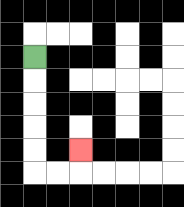{'start': '[1, 2]', 'end': '[3, 6]', 'path_directions': 'D,D,D,D,D,R,R,U', 'path_coordinates': '[[1, 2], [1, 3], [1, 4], [1, 5], [1, 6], [1, 7], [2, 7], [3, 7], [3, 6]]'}